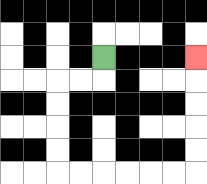{'start': '[4, 2]', 'end': '[8, 2]', 'path_directions': 'D,L,L,D,D,D,D,R,R,R,R,R,R,U,U,U,U,U', 'path_coordinates': '[[4, 2], [4, 3], [3, 3], [2, 3], [2, 4], [2, 5], [2, 6], [2, 7], [3, 7], [4, 7], [5, 7], [6, 7], [7, 7], [8, 7], [8, 6], [8, 5], [8, 4], [8, 3], [8, 2]]'}